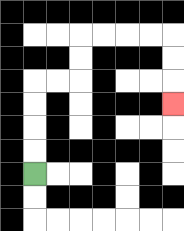{'start': '[1, 7]', 'end': '[7, 4]', 'path_directions': 'U,U,U,U,R,R,U,U,R,R,R,R,D,D,D', 'path_coordinates': '[[1, 7], [1, 6], [1, 5], [1, 4], [1, 3], [2, 3], [3, 3], [3, 2], [3, 1], [4, 1], [5, 1], [6, 1], [7, 1], [7, 2], [7, 3], [7, 4]]'}